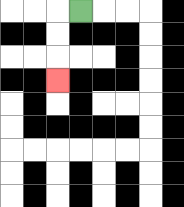{'start': '[3, 0]', 'end': '[2, 3]', 'path_directions': 'L,D,D,D', 'path_coordinates': '[[3, 0], [2, 0], [2, 1], [2, 2], [2, 3]]'}